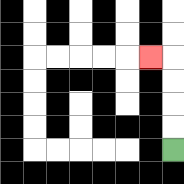{'start': '[7, 6]', 'end': '[6, 2]', 'path_directions': 'U,U,U,U,L', 'path_coordinates': '[[7, 6], [7, 5], [7, 4], [7, 3], [7, 2], [6, 2]]'}